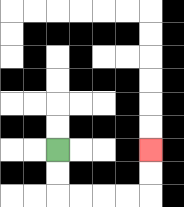{'start': '[2, 6]', 'end': '[6, 6]', 'path_directions': 'D,D,R,R,R,R,U,U', 'path_coordinates': '[[2, 6], [2, 7], [2, 8], [3, 8], [4, 8], [5, 8], [6, 8], [6, 7], [6, 6]]'}